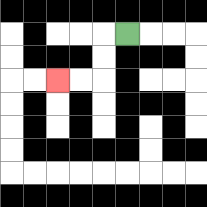{'start': '[5, 1]', 'end': '[2, 3]', 'path_directions': 'L,D,D,L,L', 'path_coordinates': '[[5, 1], [4, 1], [4, 2], [4, 3], [3, 3], [2, 3]]'}